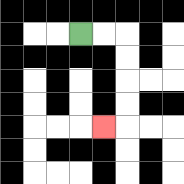{'start': '[3, 1]', 'end': '[4, 5]', 'path_directions': 'R,R,D,D,D,D,L', 'path_coordinates': '[[3, 1], [4, 1], [5, 1], [5, 2], [5, 3], [5, 4], [5, 5], [4, 5]]'}